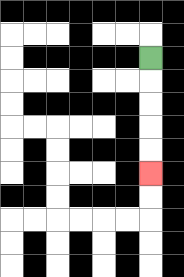{'start': '[6, 2]', 'end': '[6, 7]', 'path_directions': 'D,D,D,D,D', 'path_coordinates': '[[6, 2], [6, 3], [6, 4], [6, 5], [6, 6], [6, 7]]'}